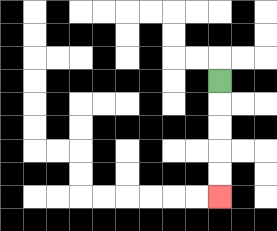{'start': '[9, 3]', 'end': '[9, 8]', 'path_directions': 'D,D,D,D,D', 'path_coordinates': '[[9, 3], [9, 4], [9, 5], [9, 6], [9, 7], [9, 8]]'}